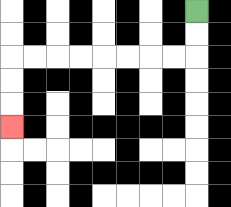{'start': '[8, 0]', 'end': '[0, 5]', 'path_directions': 'D,D,L,L,L,L,L,L,L,L,D,D,D', 'path_coordinates': '[[8, 0], [8, 1], [8, 2], [7, 2], [6, 2], [5, 2], [4, 2], [3, 2], [2, 2], [1, 2], [0, 2], [0, 3], [0, 4], [0, 5]]'}